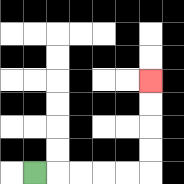{'start': '[1, 7]', 'end': '[6, 3]', 'path_directions': 'R,R,R,R,R,U,U,U,U', 'path_coordinates': '[[1, 7], [2, 7], [3, 7], [4, 7], [5, 7], [6, 7], [6, 6], [6, 5], [6, 4], [6, 3]]'}